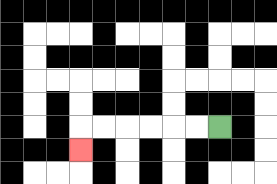{'start': '[9, 5]', 'end': '[3, 6]', 'path_directions': 'L,L,L,L,L,L,D', 'path_coordinates': '[[9, 5], [8, 5], [7, 5], [6, 5], [5, 5], [4, 5], [3, 5], [3, 6]]'}